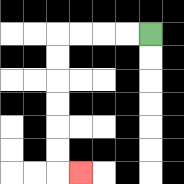{'start': '[6, 1]', 'end': '[3, 7]', 'path_directions': 'L,L,L,L,D,D,D,D,D,D,R', 'path_coordinates': '[[6, 1], [5, 1], [4, 1], [3, 1], [2, 1], [2, 2], [2, 3], [2, 4], [2, 5], [2, 6], [2, 7], [3, 7]]'}